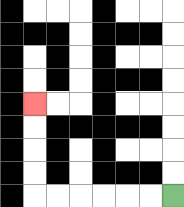{'start': '[7, 8]', 'end': '[1, 4]', 'path_directions': 'L,L,L,L,L,L,U,U,U,U', 'path_coordinates': '[[7, 8], [6, 8], [5, 8], [4, 8], [3, 8], [2, 8], [1, 8], [1, 7], [1, 6], [1, 5], [1, 4]]'}